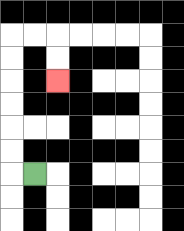{'start': '[1, 7]', 'end': '[2, 3]', 'path_directions': 'L,U,U,U,U,U,U,R,R,D,D', 'path_coordinates': '[[1, 7], [0, 7], [0, 6], [0, 5], [0, 4], [0, 3], [0, 2], [0, 1], [1, 1], [2, 1], [2, 2], [2, 3]]'}